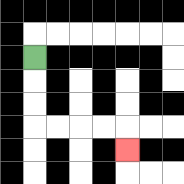{'start': '[1, 2]', 'end': '[5, 6]', 'path_directions': 'D,D,D,R,R,R,R,D', 'path_coordinates': '[[1, 2], [1, 3], [1, 4], [1, 5], [2, 5], [3, 5], [4, 5], [5, 5], [5, 6]]'}